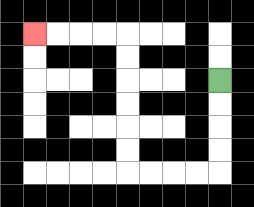{'start': '[9, 3]', 'end': '[1, 1]', 'path_directions': 'D,D,D,D,L,L,L,L,U,U,U,U,U,U,L,L,L,L', 'path_coordinates': '[[9, 3], [9, 4], [9, 5], [9, 6], [9, 7], [8, 7], [7, 7], [6, 7], [5, 7], [5, 6], [5, 5], [5, 4], [5, 3], [5, 2], [5, 1], [4, 1], [3, 1], [2, 1], [1, 1]]'}